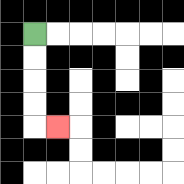{'start': '[1, 1]', 'end': '[2, 5]', 'path_directions': 'D,D,D,D,R', 'path_coordinates': '[[1, 1], [1, 2], [1, 3], [1, 4], [1, 5], [2, 5]]'}